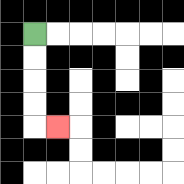{'start': '[1, 1]', 'end': '[2, 5]', 'path_directions': 'D,D,D,D,R', 'path_coordinates': '[[1, 1], [1, 2], [1, 3], [1, 4], [1, 5], [2, 5]]'}